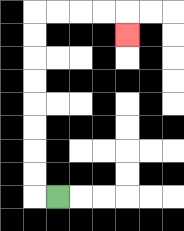{'start': '[2, 8]', 'end': '[5, 1]', 'path_directions': 'L,U,U,U,U,U,U,U,U,R,R,R,R,D', 'path_coordinates': '[[2, 8], [1, 8], [1, 7], [1, 6], [1, 5], [1, 4], [1, 3], [1, 2], [1, 1], [1, 0], [2, 0], [3, 0], [4, 0], [5, 0], [5, 1]]'}